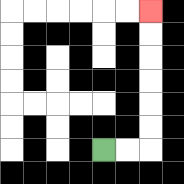{'start': '[4, 6]', 'end': '[6, 0]', 'path_directions': 'R,R,U,U,U,U,U,U', 'path_coordinates': '[[4, 6], [5, 6], [6, 6], [6, 5], [6, 4], [6, 3], [6, 2], [6, 1], [6, 0]]'}